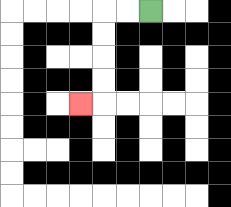{'start': '[6, 0]', 'end': '[3, 4]', 'path_directions': 'L,L,D,D,D,D,L', 'path_coordinates': '[[6, 0], [5, 0], [4, 0], [4, 1], [4, 2], [4, 3], [4, 4], [3, 4]]'}